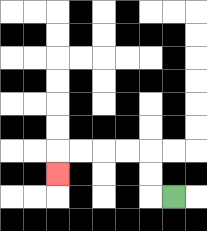{'start': '[7, 8]', 'end': '[2, 7]', 'path_directions': 'L,U,U,L,L,L,L,D', 'path_coordinates': '[[7, 8], [6, 8], [6, 7], [6, 6], [5, 6], [4, 6], [3, 6], [2, 6], [2, 7]]'}